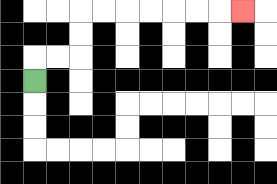{'start': '[1, 3]', 'end': '[10, 0]', 'path_directions': 'U,R,R,U,U,R,R,R,R,R,R,R', 'path_coordinates': '[[1, 3], [1, 2], [2, 2], [3, 2], [3, 1], [3, 0], [4, 0], [5, 0], [6, 0], [7, 0], [8, 0], [9, 0], [10, 0]]'}